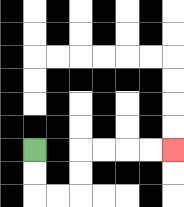{'start': '[1, 6]', 'end': '[7, 6]', 'path_directions': 'D,D,R,R,U,U,R,R,R,R', 'path_coordinates': '[[1, 6], [1, 7], [1, 8], [2, 8], [3, 8], [3, 7], [3, 6], [4, 6], [5, 6], [6, 6], [7, 6]]'}